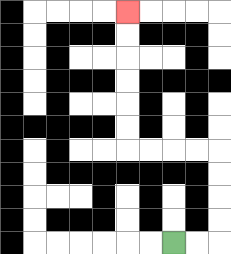{'start': '[7, 10]', 'end': '[5, 0]', 'path_directions': 'R,R,U,U,U,U,L,L,L,L,U,U,U,U,U,U', 'path_coordinates': '[[7, 10], [8, 10], [9, 10], [9, 9], [9, 8], [9, 7], [9, 6], [8, 6], [7, 6], [6, 6], [5, 6], [5, 5], [5, 4], [5, 3], [5, 2], [5, 1], [5, 0]]'}